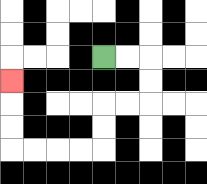{'start': '[4, 2]', 'end': '[0, 3]', 'path_directions': 'R,R,D,D,L,L,D,D,L,L,L,L,U,U,U', 'path_coordinates': '[[4, 2], [5, 2], [6, 2], [6, 3], [6, 4], [5, 4], [4, 4], [4, 5], [4, 6], [3, 6], [2, 6], [1, 6], [0, 6], [0, 5], [0, 4], [0, 3]]'}